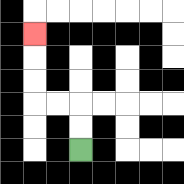{'start': '[3, 6]', 'end': '[1, 1]', 'path_directions': 'U,U,L,L,U,U,U', 'path_coordinates': '[[3, 6], [3, 5], [3, 4], [2, 4], [1, 4], [1, 3], [1, 2], [1, 1]]'}